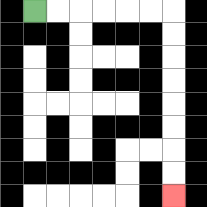{'start': '[1, 0]', 'end': '[7, 8]', 'path_directions': 'R,R,R,R,R,R,D,D,D,D,D,D,D,D', 'path_coordinates': '[[1, 0], [2, 0], [3, 0], [4, 0], [5, 0], [6, 0], [7, 0], [7, 1], [7, 2], [7, 3], [7, 4], [7, 5], [7, 6], [7, 7], [7, 8]]'}